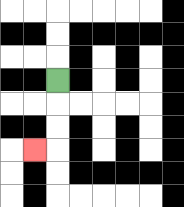{'start': '[2, 3]', 'end': '[1, 6]', 'path_directions': 'D,D,D,L', 'path_coordinates': '[[2, 3], [2, 4], [2, 5], [2, 6], [1, 6]]'}